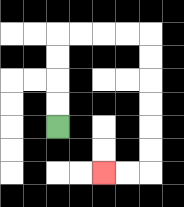{'start': '[2, 5]', 'end': '[4, 7]', 'path_directions': 'U,U,U,U,R,R,R,R,D,D,D,D,D,D,L,L', 'path_coordinates': '[[2, 5], [2, 4], [2, 3], [2, 2], [2, 1], [3, 1], [4, 1], [5, 1], [6, 1], [6, 2], [6, 3], [6, 4], [6, 5], [6, 6], [6, 7], [5, 7], [4, 7]]'}